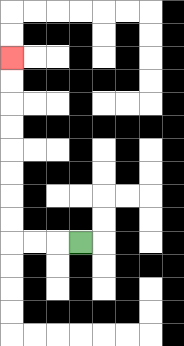{'start': '[3, 10]', 'end': '[0, 2]', 'path_directions': 'L,L,L,U,U,U,U,U,U,U,U', 'path_coordinates': '[[3, 10], [2, 10], [1, 10], [0, 10], [0, 9], [0, 8], [0, 7], [0, 6], [0, 5], [0, 4], [0, 3], [0, 2]]'}